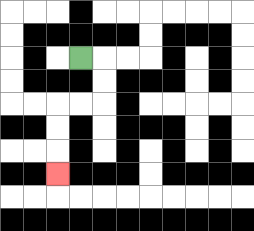{'start': '[3, 2]', 'end': '[2, 7]', 'path_directions': 'R,D,D,L,L,D,D,D', 'path_coordinates': '[[3, 2], [4, 2], [4, 3], [4, 4], [3, 4], [2, 4], [2, 5], [2, 6], [2, 7]]'}